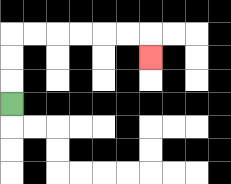{'start': '[0, 4]', 'end': '[6, 2]', 'path_directions': 'U,U,U,R,R,R,R,R,R,D', 'path_coordinates': '[[0, 4], [0, 3], [0, 2], [0, 1], [1, 1], [2, 1], [3, 1], [4, 1], [5, 1], [6, 1], [6, 2]]'}